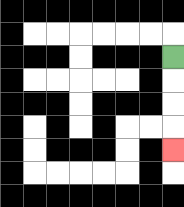{'start': '[7, 2]', 'end': '[7, 6]', 'path_directions': 'D,D,D,D', 'path_coordinates': '[[7, 2], [7, 3], [7, 4], [7, 5], [7, 6]]'}